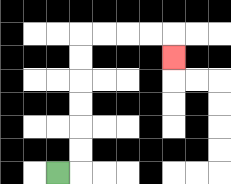{'start': '[2, 7]', 'end': '[7, 2]', 'path_directions': 'R,U,U,U,U,U,U,R,R,R,R,D', 'path_coordinates': '[[2, 7], [3, 7], [3, 6], [3, 5], [3, 4], [3, 3], [3, 2], [3, 1], [4, 1], [5, 1], [6, 1], [7, 1], [7, 2]]'}